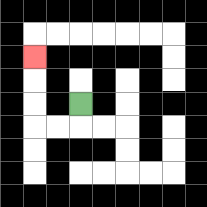{'start': '[3, 4]', 'end': '[1, 2]', 'path_directions': 'D,L,L,U,U,U', 'path_coordinates': '[[3, 4], [3, 5], [2, 5], [1, 5], [1, 4], [1, 3], [1, 2]]'}